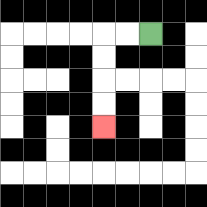{'start': '[6, 1]', 'end': '[4, 5]', 'path_directions': 'L,L,D,D,D,D', 'path_coordinates': '[[6, 1], [5, 1], [4, 1], [4, 2], [4, 3], [4, 4], [4, 5]]'}